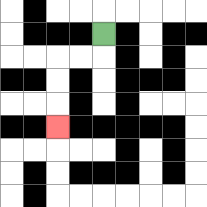{'start': '[4, 1]', 'end': '[2, 5]', 'path_directions': 'D,L,L,D,D,D', 'path_coordinates': '[[4, 1], [4, 2], [3, 2], [2, 2], [2, 3], [2, 4], [2, 5]]'}